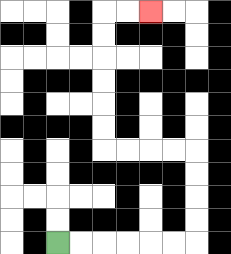{'start': '[2, 10]', 'end': '[6, 0]', 'path_directions': 'R,R,R,R,R,R,U,U,U,U,L,L,L,L,U,U,U,U,U,U,R,R', 'path_coordinates': '[[2, 10], [3, 10], [4, 10], [5, 10], [6, 10], [7, 10], [8, 10], [8, 9], [8, 8], [8, 7], [8, 6], [7, 6], [6, 6], [5, 6], [4, 6], [4, 5], [4, 4], [4, 3], [4, 2], [4, 1], [4, 0], [5, 0], [6, 0]]'}